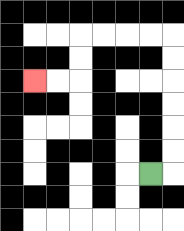{'start': '[6, 7]', 'end': '[1, 3]', 'path_directions': 'R,U,U,U,U,U,U,L,L,L,L,D,D,L,L', 'path_coordinates': '[[6, 7], [7, 7], [7, 6], [7, 5], [7, 4], [7, 3], [7, 2], [7, 1], [6, 1], [5, 1], [4, 1], [3, 1], [3, 2], [3, 3], [2, 3], [1, 3]]'}